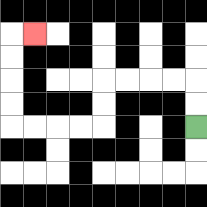{'start': '[8, 5]', 'end': '[1, 1]', 'path_directions': 'U,U,L,L,L,L,D,D,L,L,L,L,U,U,U,U,R', 'path_coordinates': '[[8, 5], [8, 4], [8, 3], [7, 3], [6, 3], [5, 3], [4, 3], [4, 4], [4, 5], [3, 5], [2, 5], [1, 5], [0, 5], [0, 4], [0, 3], [0, 2], [0, 1], [1, 1]]'}